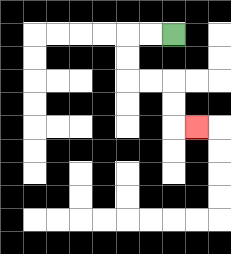{'start': '[7, 1]', 'end': '[8, 5]', 'path_directions': 'L,L,D,D,R,R,D,D,R', 'path_coordinates': '[[7, 1], [6, 1], [5, 1], [5, 2], [5, 3], [6, 3], [7, 3], [7, 4], [7, 5], [8, 5]]'}